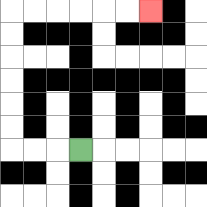{'start': '[3, 6]', 'end': '[6, 0]', 'path_directions': 'L,L,L,U,U,U,U,U,U,R,R,R,R,R,R', 'path_coordinates': '[[3, 6], [2, 6], [1, 6], [0, 6], [0, 5], [0, 4], [0, 3], [0, 2], [0, 1], [0, 0], [1, 0], [2, 0], [3, 0], [4, 0], [5, 0], [6, 0]]'}